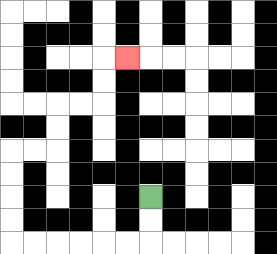{'start': '[6, 8]', 'end': '[5, 2]', 'path_directions': 'D,D,L,L,L,L,L,L,U,U,U,U,R,R,U,U,R,R,U,U,R', 'path_coordinates': '[[6, 8], [6, 9], [6, 10], [5, 10], [4, 10], [3, 10], [2, 10], [1, 10], [0, 10], [0, 9], [0, 8], [0, 7], [0, 6], [1, 6], [2, 6], [2, 5], [2, 4], [3, 4], [4, 4], [4, 3], [4, 2], [5, 2]]'}